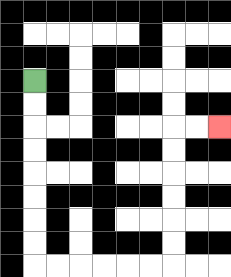{'start': '[1, 3]', 'end': '[9, 5]', 'path_directions': 'D,D,D,D,D,D,D,D,R,R,R,R,R,R,U,U,U,U,U,U,R,R', 'path_coordinates': '[[1, 3], [1, 4], [1, 5], [1, 6], [1, 7], [1, 8], [1, 9], [1, 10], [1, 11], [2, 11], [3, 11], [4, 11], [5, 11], [6, 11], [7, 11], [7, 10], [7, 9], [7, 8], [7, 7], [7, 6], [7, 5], [8, 5], [9, 5]]'}